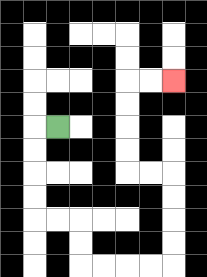{'start': '[2, 5]', 'end': '[7, 3]', 'path_directions': 'L,D,D,D,D,R,R,D,D,R,R,R,R,U,U,U,U,L,L,U,U,U,U,R,R', 'path_coordinates': '[[2, 5], [1, 5], [1, 6], [1, 7], [1, 8], [1, 9], [2, 9], [3, 9], [3, 10], [3, 11], [4, 11], [5, 11], [6, 11], [7, 11], [7, 10], [7, 9], [7, 8], [7, 7], [6, 7], [5, 7], [5, 6], [5, 5], [5, 4], [5, 3], [6, 3], [7, 3]]'}